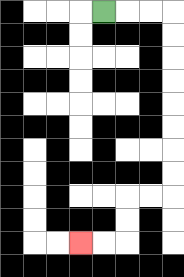{'start': '[4, 0]', 'end': '[3, 10]', 'path_directions': 'R,R,R,D,D,D,D,D,D,D,D,L,L,D,D,L,L', 'path_coordinates': '[[4, 0], [5, 0], [6, 0], [7, 0], [7, 1], [7, 2], [7, 3], [7, 4], [7, 5], [7, 6], [7, 7], [7, 8], [6, 8], [5, 8], [5, 9], [5, 10], [4, 10], [3, 10]]'}